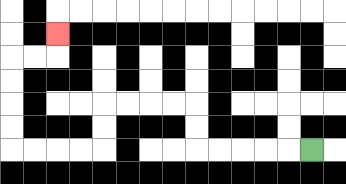{'start': '[13, 6]', 'end': '[2, 1]', 'path_directions': 'L,L,L,L,L,U,U,L,L,L,L,D,D,L,L,L,L,U,U,U,U,R,R,U', 'path_coordinates': '[[13, 6], [12, 6], [11, 6], [10, 6], [9, 6], [8, 6], [8, 5], [8, 4], [7, 4], [6, 4], [5, 4], [4, 4], [4, 5], [4, 6], [3, 6], [2, 6], [1, 6], [0, 6], [0, 5], [0, 4], [0, 3], [0, 2], [1, 2], [2, 2], [2, 1]]'}